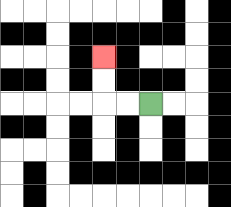{'start': '[6, 4]', 'end': '[4, 2]', 'path_directions': 'L,L,U,U', 'path_coordinates': '[[6, 4], [5, 4], [4, 4], [4, 3], [4, 2]]'}